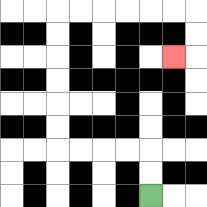{'start': '[6, 8]', 'end': '[7, 2]', 'path_directions': 'U,U,L,L,L,L,U,U,U,U,U,U,R,R,R,R,R,R,D,D,L', 'path_coordinates': '[[6, 8], [6, 7], [6, 6], [5, 6], [4, 6], [3, 6], [2, 6], [2, 5], [2, 4], [2, 3], [2, 2], [2, 1], [2, 0], [3, 0], [4, 0], [5, 0], [6, 0], [7, 0], [8, 0], [8, 1], [8, 2], [7, 2]]'}